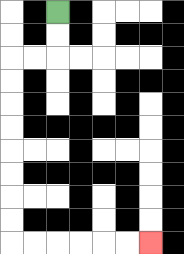{'start': '[2, 0]', 'end': '[6, 10]', 'path_directions': 'D,D,L,L,D,D,D,D,D,D,D,D,R,R,R,R,R,R', 'path_coordinates': '[[2, 0], [2, 1], [2, 2], [1, 2], [0, 2], [0, 3], [0, 4], [0, 5], [0, 6], [0, 7], [0, 8], [0, 9], [0, 10], [1, 10], [2, 10], [3, 10], [4, 10], [5, 10], [6, 10]]'}